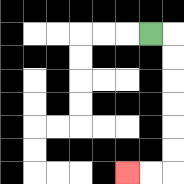{'start': '[6, 1]', 'end': '[5, 7]', 'path_directions': 'R,D,D,D,D,D,D,L,L', 'path_coordinates': '[[6, 1], [7, 1], [7, 2], [7, 3], [7, 4], [7, 5], [7, 6], [7, 7], [6, 7], [5, 7]]'}